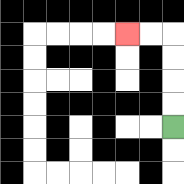{'start': '[7, 5]', 'end': '[5, 1]', 'path_directions': 'U,U,U,U,L,L', 'path_coordinates': '[[7, 5], [7, 4], [7, 3], [7, 2], [7, 1], [6, 1], [5, 1]]'}